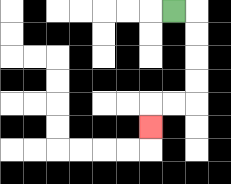{'start': '[7, 0]', 'end': '[6, 5]', 'path_directions': 'R,D,D,D,D,L,L,D', 'path_coordinates': '[[7, 0], [8, 0], [8, 1], [8, 2], [8, 3], [8, 4], [7, 4], [6, 4], [6, 5]]'}